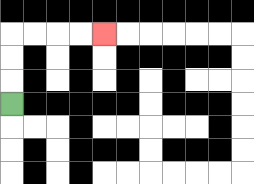{'start': '[0, 4]', 'end': '[4, 1]', 'path_directions': 'U,U,U,R,R,R,R', 'path_coordinates': '[[0, 4], [0, 3], [0, 2], [0, 1], [1, 1], [2, 1], [3, 1], [4, 1]]'}